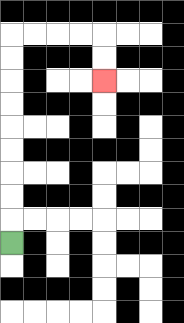{'start': '[0, 10]', 'end': '[4, 3]', 'path_directions': 'U,U,U,U,U,U,U,U,U,R,R,R,R,D,D', 'path_coordinates': '[[0, 10], [0, 9], [0, 8], [0, 7], [0, 6], [0, 5], [0, 4], [0, 3], [0, 2], [0, 1], [1, 1], [2, 1], [3, 1], [4, 1], [4, 2], [4, 3]]'}